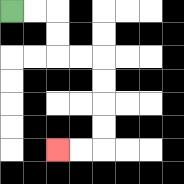{'start': '[0, 0]', 'end': '[2, 6]', 'path_directions': 'R,R,D,D,R,R,D,D,D,D,L,L', 'path_coordinates': '[[0, 0], [1, 0], [2, 0], [2, 1], [2, 2], [3, 2], [4, 2], [4, 3], [4, 4], [4, 5], [4, 6], [3, 6], [2, 6]]'}